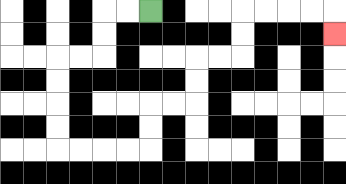{'start': '[6, 0]', 'end': '[14, 1]', 'path_directions': 'L,L,D,D,L,L,D,D,D,D,R,R,R,R,U,U,R,R,U,U,R,R,U,U,R,R,R,R,D', 'path_coordinates': '[[6, 0], [5, 0], [4, 0], [4, 1], [4, 2], [3, 2], [2, 2], [2, 3], [2, 4], [2, 5], [2, 6], [3, 6], [4, 6], [5, 6], [6, 6], [6, 5], [6, 4], [7, 4], [8, 4], [8, 3], [8, 2], [9, 2], [10, 2], [10, 1], [10, 0], [11, 0], [12, 0], [13, 0], [14, 0], [14, 1]]'}